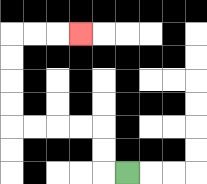{'start': '[5, 7]', 'end': '[3, 1]', 'path_directions': 'L,U,U,L,L,L,L,U,U,U,U,R,R,R', 'path_coordinates': '[[5, 7], [4, 7], [4, 6], [4, 5], [3, 5], [2, 5], [1, 5], [0, 5], [0, 4], [0, 3], [0, 2], [0, 1], [1, 1], [2, 1], [3, 1]]'}